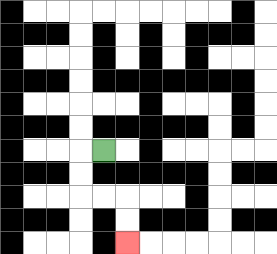{'start': '[4, 6]', 'end': '[5, 10]', 'path_directions': 'L,D,D,R,R,D,D', 'path_coordinates': '[[4, 6], [3, 6], [3, 7], [3, 8], [4, 8], [5, 8], [5, 9], [5, 10]]'}